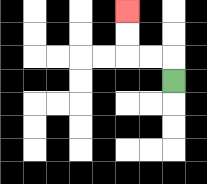{'start': '[7, 3]', 'end': '[5, 0]', 'path_directions': 'U,L,L,U,U', 'path_coordinates': '[[7, 3], [7, 2], [6, 2], [5, 2], [5, 1], [5, 0]]'}